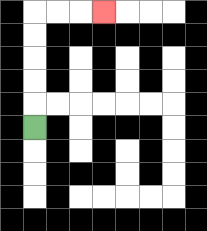{'start': '[1, 5]', 'end': '[4, 0]', 'path_directions': 'U,U,U,U,U,R,R,R', 'path_coordinates': '[[1, 5], [1, 4], [1, 3], [1, 2], [1, 1], [1, 0], [2, 0], [3, 0], [4, 0]]'}